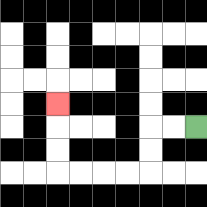{'start': '[8, 5]', 'end': '[2, 4]', 'path_directions': 'L,L,D,D,L,L,L,L,U,U,U', 'path_coordinates': '[[8, 5], [7, 5], [6, 5], [6, 6], [6, 7], [5, 7], [4, 7], [3, 7], [2, 7], [2, 6], [2, 5], [2, 4]]'}